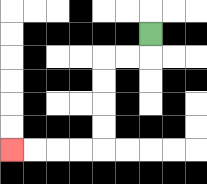{'start': '[6, 1]', 'end': '[0, 6]', 'path_directions': 'D,L,L,D,D,D,D,L,L,L,L', 'path_coordinates': '[[6, 1], [6, 2], [5, 2], [4, 2], [4, 3], [4, 4], [4, 5], [4, 6], [3, 6], [2, 6], [1, 6], [0, 6]]'}